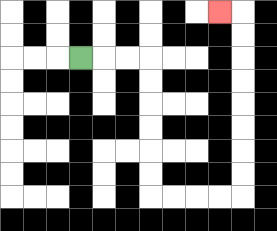{'start': '[3, 2]', 'end': '[9, 0]', 'path_directions': 'R,R,R,D,D,D,D,D,D,R,R,R,R,U,U,U,U,U,U,U,U,L', 'path_coordinates': '[[3, 2], [4, 2], [5, 2], [6, 2], [6, 3], [6, 4], [6, 5], [6, 6], [6, 7], [6, 8], [7, 8], [8, 8], [9, 8], [10, 8], [10, 7], [10, 6], [10, 5], [10, 4], [10, 3], [10, 2], [10, 1], [10, 0], [9, 0]]'}